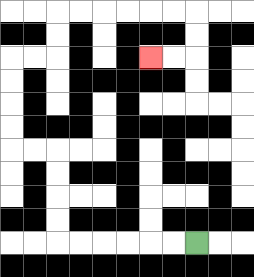{'start': '[8, 10]', 'end': '[6, 2]', 'path_directions': 'L,L,L,L,L,L,U,U,U,U,L,L,U,U,U,U,R,R,U,U,R,R,R,R,R,R,D,D,L,L', 'path_coordinates': '[[8, 10], [7, 10], [6, 10], [5, 10], [4, 10], [3, 10], [2, 10], [2, 9], [2, 8], [2, 7], [2, 6], [1, 6], [0, 6], [0, 5], [0, 4], [0, 3], [0, 2], [1, 2], [2, 2], [2, 1], [2, 0], [3, 0], [4, 0], [5, 0], [6, 0], [7, 0], [8, 0], [8, 1], [8, 2], [7, 2], [6, 2]]'}